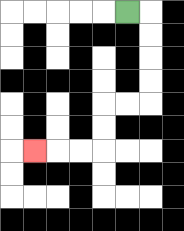{'start': '[5, 0]', 'end': '[1, 6]', 'path_directions': 'R,D,D,D,D,L,L,D,D,L,L,L', 'path_coordinates': '[[5, 0], [6, 0], [6, 1], [6, 2], [6, 3], [6, 4], [5, 4], [4, 4], [4, 5], [4, 6], [3, 6], [2, 6], [1, 6]]'}